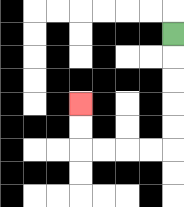{'start': '[7, 1]', 'end': '[3, 4]', 'path_directions': 'D,D,D,D,D,L,L,L,L,U,U', 'path_coordinates': '[[7, 1], [7, 2], [7, 3], [7, 4], [7, 5], [7, 6], [6, 6], [5, 6], [4, 6], [3, 6], [3, 5], [3, 4]]'}